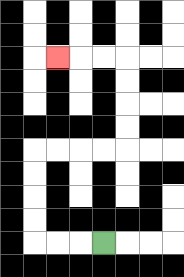{'start': '[4, 10]', 'end': '[2, 2]', 'path_directions': 'L,L,L,U,U,U,U,R,R,R,R,U,U,U,U,L,L,L', 'path_coordinates': '[[4, 10], [3, 10], [2, 10], [1, 10], [1, 9], [1, 8], [1, 7], [1, 6], [2, 6], [3, 6], [4, 6], [5, 6], [5, 5], [5, 4], [5, 3], [5, 2], [4, 2], [3, 2], [2, 2]]'}